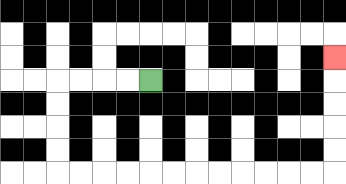{'start': '[6, 3]', 'end': '[14, 2]', 'path_directions': 'L,L,L,L,D,D,D,D,R,R,R,R,R,R,R,R,R,R,R,R,U,U,U,U,U', 'path_coordinates': '[[6, 3], [5, 3], [4, 3], [3, 3], [2, 3], [2, 4], [2, 5], [2, 6], [2, 7], [3, 7], [4, 7], [5, 7], [6, 7], [7, 7], [8, 7], [9, 7], [10, 7], [11, 7], [12, 7], [13, 7], [14, 7], [14, 6], [14, 5], [14, 4], [14, 3], [14, 2]]'}